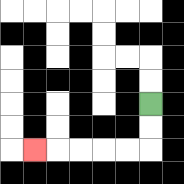{'start': '[6, 4]', 'end': '[1, 6]', 'path_directions': 'D,D,L,L,L,L,L', 'path_coordinates': '[[6, 4], [6, 5], [6, 6], [5, 6], [4, 6], [3, 6], [2, 6], [1, 6]]'}